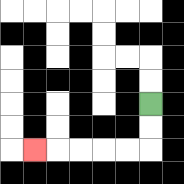{'start': '[6, 4]', 'end': '[1, 6]', 'path_directions': 'D,D,L,L,L,L,L', 'path_coordinates': '[[6, 4], [6, 5], [6, 6], [5, 6], [4, 6], [3, 6], [2, 6], [1, 6]]'}